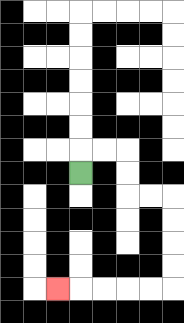{'start': '[3, 7]', 'end': '[2, 12]', 'path_directions': 'U,R,R,D,D,R,R,D,D,D,D,L,L,L,L,L', 'path_coordinates': '[[3, 7], [3, 6], [4, 6], [5, 6], [5, 7], [5, 8], [6, 8], [7, 8], [7, 9], [7, 10], [7, 11], [7, 12], [6, 12], [5, 12], [4, 12], [3, 12], [2, 12]]'}